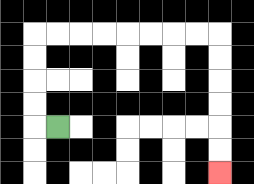{'start': '[2, 5]', 'end': '[9, 7]', 'path_directions': 'L,U,U,U,U,R,R,R,R,R,R,R,R,D,D,D,D,D,D', 'path_coordinates': '[[2, 5], [1, 5], [1, 4], [1, 3], [1, 2], [1, 1], [2, 1], [3, 1], [4, 1], [5, 1], [6, 1], [7, 1], [8, 1], [9, 1], [9, 2], [9, 3], [9, 4], [9, 5], [9, 6], [9, 7]]'}